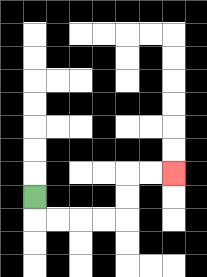{'start': '[1, 8]', 'end': '[7, 7]', 'path_directions': 'D,R,R,R,R,U,U,R,R', 'path_coordinates': '[[1, 8], [1, 9], [2, 9], [3, 9], [4, 9], [5, 9], [5, 8], [5, 7], [6, 7], [7, 7]]'}